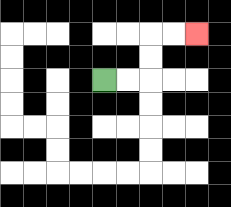{'start': '[4, 3]', 'end': '[8, 1]', 'path_directions': 'R,R,U,U,R,R', 'path_coordinates': '[[4, 3], [5, 3], [6, 3], [6, 2], [6, 1], [7, 1], [8, 1]]'}